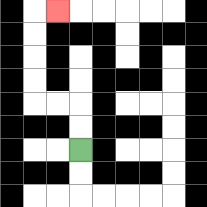{'start': '[3, 6]', 'end': '[2, 0]', 'path_directions': 'U,U,L,L,U,U,U,U,R', 'path_coordinates': '[[3, 6], [3, 5], [3, 4], [2, 4], [1, 4], [1, 3], [1, 2], [1, 1], [1, 0], [2, 0]]'}